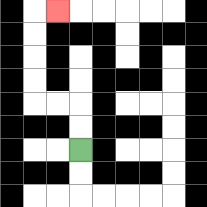{'start': '[3, 6]', 'end': '[2, 0]', 'path_directions': 'U,U,L,L,U,U,U,U,R', 'path_coordinates': '[[3, 6], [3, 5], [3, 4], [2, 4], [1, 4], [1, 3], [1, 2], [1, 1], [1, 0], [2, 0]]'}